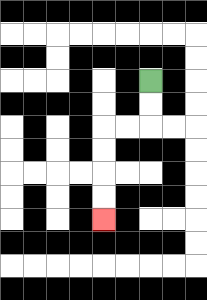{'start': '[6, 3]', 'end': '[4, 9]', 'path_directions': 'D,D,L,L,D,D,D,D', 'path_coordinates': '[[6, 3], [6, 4], [6, 5], [5, 5], [4, 5], [4, 6], [4, 7], [4, 8], [4, 9]]'}